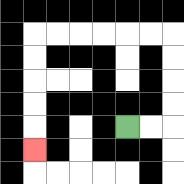{'start': '[5, 5]', 'end': '[1, 6]', 'path_directions': 'R,R,U,U,U,U,L,L,L,L,L,L,D,D,D,D,D', 'path_coordinates': '[[5, 5], [6, 5], [7, 5], [7, 4], [7, 3], [7, 2], [7, 1], [6, 1], [5, 1], [4, 1], [3, 1], [2, 1], [1, 1], [1, 2], [1, 3], [1, 4], [1, 5], [1, 6]]'}